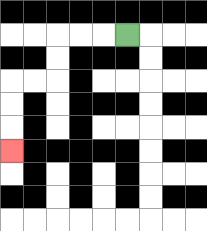{'start': '[5, 1]', 'end': '[0, 6]', 'path_directions': 'L,L,L,D,D,L,L,D,D,D', 'path_coordinates': '[[5, 1], [4, 1], [3, 1], [2, 1], [2, 2], [2, 3], [1, 3], [0, 3], [0, 4], [0, 5], [0, 6]]'}